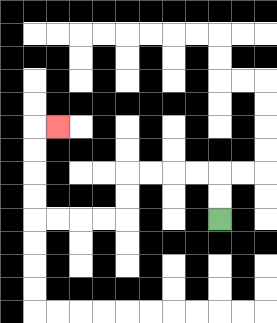{'start': '[9, 9]', 'end': '[2, 5]', 'path_directions': 'U,U,L,L,L,L,D,D,L,L,L,L,U,U,U,U,R', 'path_coordinates': '[[9, 9], [9, 8], [9, 7], [8, 7], [7, 7], [6, 7], [5, 7], [5, 8], [5, 9], [4, 9], [3, 9], [2, 9], [1, 9], [1, 8], [1, 7], [1, 6], [1, 5], [2, 5]]'}